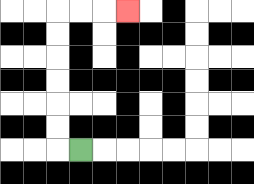{'start': '[3, 6]', 'end': '[5, 0]', 'path_directions': 'L,U,U,U,U,U,U,R,R,R', 'path_coordinates': '[[3, 6], [2, 6], [2, 5], [2, 4], [2, 3], [2, 2], [2, 1], [2, 0], [3, 0], [4, 0], [5, 0]]'}